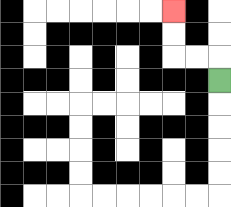{'start': '[9, 3]', 'end': '[7, 0]', 'path_directions': 'U,L,L,U,U', 'path_coordinates': '[[9, 3], [9, 2], [8, 2], [7, 2], [7, 1], [7, 0]]'}